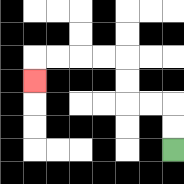{'start': '[7, 6]', 'end': '[1, 3]', 'path_directions': 'U,U,L,L,U,U,L,L,L,L,D', 'path_coordinates': '[[7, 6], [7, 5], [7, 4], [6, 4], [5, 4], [5, 3], [5, 2], [4, 2], [3, 2], [2, 2], [1, 2], [1, 3]]'}